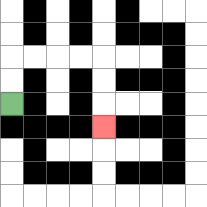{'start': '[0, 4]', 'end': '[4, 5]', 'path_directions': 'U,U,R,R,R,R,D,D,D', 'path_coordinates': '[[0, 4], [0, 3], [0, 2], [1, 2], [2, 2], [3, 2], [4, 2], [4, 3], [4, 4], [4, 5]]'}